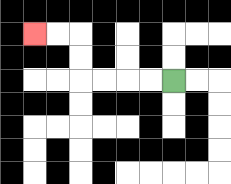{'start': '[7, 3]', 'end': '[1, 1]', 'path_directions': 'L,L,L,L,U,U,L,L', 'path_coordinates': '[[7, 3], [6, 3], [5, 3], [4, 3], [3, 3], [3, 2], [3, 1], [2, 1], [1, 1]]'}